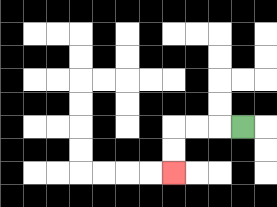{'start': '[10, 5]', 'end': '[7, 7]', 'path_directions': 'L,L,L,D,D', 'path_coordinates': '[[10, 5], [9, 5], [8, 5], [7, 5], [7, 6], [7, 7]]'}